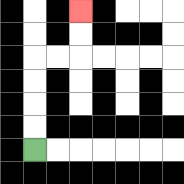{'start': '[1, 6]', 'end': '[3, 0]', 'path_directions': 'U,U,U,U,R,R,U,U', 'path_coordinates': '[[1, 6], [1, 5], [1, 4], [1, 3], [1, 2], [2, 2], [3, 2], [3, 1], [3, 0]]'}